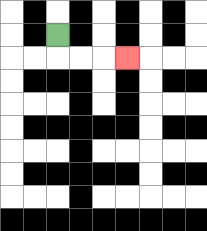{'start': '[2, 1]', 'end': '[5, 2]', 'path_directions': 'D,R,R,R', 'path_coordinates': '[[2, 1], [2, 2], [3, 2], [4, 2], [5, 2]]'}